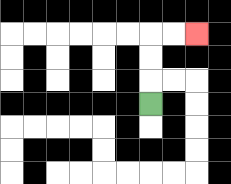{'start': '[6, 4]', 'end': '[8, 1]', 'path_directions': 'U,U,U,R,R', 'path_coordinates': '[[6, 4], [6, 3], [6, 2], [6, 1], [7, 1], [8, 1]]'}